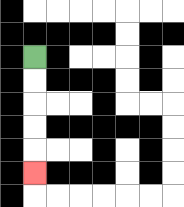{'start': '[1, 2]', 'end': '[1, 7]', 'path_directions': 'D,D,D,D,D', 'path_coordinates': '[[1, 2], [1, 3], [1, 4], [1, 5], [1, 6], [1, 7]]'}